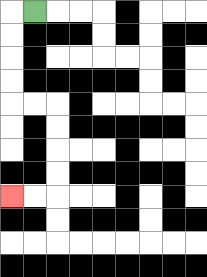{'start': '[1, 0]', 'end': '[0, 8]', 'path_directions': 'L,D,D,D,D,R,R,D,D,D,D,L,L', 'path_coordinates': '[[1, 0], [0, 0], [0, 1], [0, 2], [0, 3], [0, 4], [1, 4], [2, 4], [2, 5], [2, 6], [2, 7], [2, 8], [1, 8], [0, 8]]'}